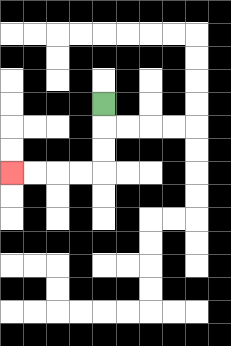{'start': '[4, 4]', 'end': '[0, 7]', 'path_directions': 'D,D,D,L,L,L,L', 'path_coordinates': '[[4, 4], [4, 5], [4, 6], [4, 7], [3, 7], [2, 7], [1, 7], [0, 7]]'}